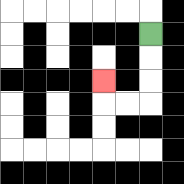{'start': '[6, 1]', 'end': '[4, 3]', 'path_directions': 'D,D,D,L,L,U', 'path_coordinates': '[[6, 1], [6, 2], [6, 3], [6, 4], [5, 4], [4, 4], [4, 3]]'}